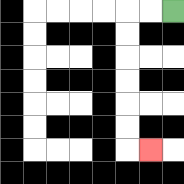{'start': '[7, 0]', 'end': '[6, 6]', 'path_directions': 'L,L,D,D,D,D,D,D,R', 'path_coordinates': '[[7, 0], [6, 0], [5, 0], [5, 1], [5, 2], [5, 3], [5, 4], [5, 5], [5, 6], [6, 6]]'}